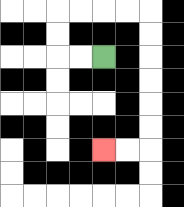{'start': '[4, 2]', 'end': '[4, 6]', 'path_directions': 'L,L,U,U,R,R,R,R,D,D,D,D,D,D,L,L', 'path_coordinates': '[[4, 2], [3, 2], [2, 2], [2, 1], [2, 0], [3, 0], [4, 0], [5, 0], [6, 0], [6, 1], [6, 2], [6, 3], [6, 4], [6, 5], [6, 6], [5, 6], [4, 6]]'}